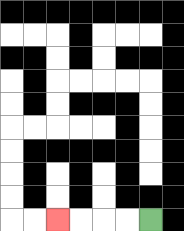{'start': '[6, 9]', 'end': '[2, 9]', 'path_directions': 'L,L,L,L', 'path_coordinates': '[[6, 9], [5, 9], [4, 9], [3, 9], [2, 9]]'}